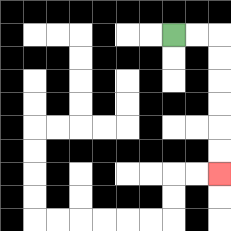{'start': '[7, 1]', 'end': '[9, 7]', 'path_directions': 'R,R,D,D,D,D,D,D', 'path_coordinates': '[[7, 1], [8, 1], [9, 1], [9, 2], [9, 3], [9, 4], [9, 5], [9, 6], [9, 7]]'}